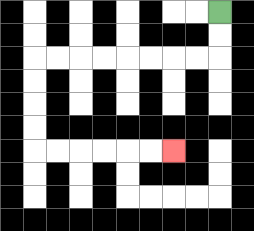{'start': '[9, 0]', 'end': '[7, 6]', 'path_directions': 'D,D,L,L,L,L,L,L,L,L,D,D,D,D,R,R,R,R,R,R', 'path_coordinates': '[[9, 0], [9, 1], [9, 2], [8, 2], [7, 2], [6, 2], [5, 2], [4, 2], [3, 2], [2, 2], [1, 2], [1, 3], [1, 4], [1, 5], [1, 6], [2, 6], [3, 6], [4, 6], [5, 6], [6, 6], [7, 6]]'}